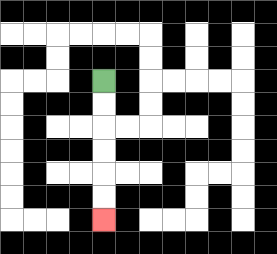{'start': '[4, 3]', 'end': '[4, 9]', 'path_directions': 'D,D,D,D,D,D', 'path_coordinates': '[[4, 3], [4, 4], [4, 5], [4, 6], [4, 7], [4, 8], [4, 9]]'}